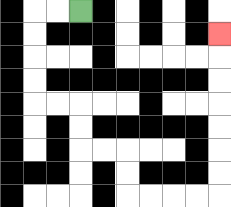{'start': '[3, 0]', 'end': '[9, 1]', 'path_directions': 'L,L,D,D,D,D,R,R,D,D,R,R,D,D,R,R,R,R,U,U,U,U,U,U,U', 'path_coordinates': '[[3, 0], [2, 0], [1, 0], [1, 1], [1, 2], [1, 3], [1, 4], [2, 4], [3, 4], [3, 5], [3, 6], [4, 6], [5, 6], [5, 7], [5, 8], [6, 8], [7, 8], [8, 8], [9, 8], [9, 7], [9, 6], [9, 5], [9, 4], [9, 3], [9, 2], [9, 1]]'}